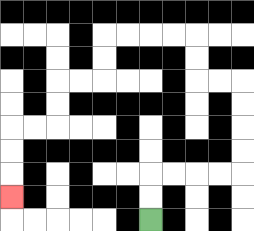{'start': '[6, 9]', 'end': '[0, 8]', 'path_directions': 'U,U,R,R,R,R,U,U,U,U,L,L,U,U,L,L,L,L,D,D,L,L,D,D,L,L,D,D,D', 'path_coordinates': '[[6, 9], [6, 8], [6, 7], [7, 7], [8, 7], [9, 7], [10, 7], [10, 6], [10, 5], [10, 4], [10, 3], [9, 3], [8, 3], [8, 2], [8, 1], [7, 1], [6, 1], [5, 1], [4, 1], [4, 2], [4, 3], [3, 3], [2, 3], [2, 4], [2, 5], [1, 5], [0, 5], [0, 6], [0, 7], [0, 8]]'}